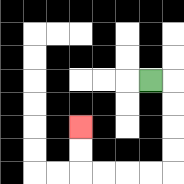{'start': '[6, 3]', 'end': '[3, 5]', 'path_directions': 'R,D,D,D,D,L,L,L,L,U,U', 'path_coordinates': '[[6, 3], [7, 3], [7, 4], [7, 5], [7, 6], [7, 7], [6, 7], [5, 7], [4, 7], [3, 7], [3, 6], [3, 5]]'}